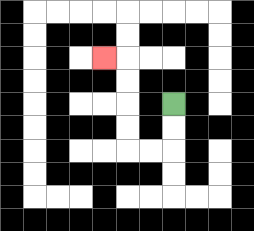{'start': '[7, 4]', 'end': '[4, 2]', 'path_directions': 'D,D,L,L,U,U,U,U,L', 'path_coordinates': '[[7, 4], [7, 5], [7, 6], [6, 6], [5, 6], [5, 5], [5, 4], [5, 3], [5, 2], [4, 2]]'}